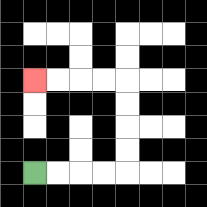{'start': '[1, 7]', 'end': '[1, 3]', 'path_directions': 'R,R,R,R,U,U,U,U,L,L,L,L', 'path_coordinates': '[[1, 7], [2, 7], [3, 7], [4, 7], [5, 7], [5, 6], [5, 5], [5, 4], [5, 3], [4, 3], [3, 3], [2, 3], [1, 3]]'}